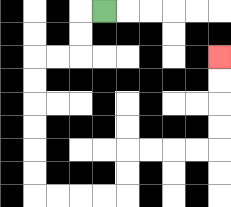{'start': '[4, 0]', 'end': '[9, 2]', 'path_directions': 'L,D,D,L,L,D,D,D,D,D,D,R,R,R,R,U,U,R,R,R,R,U,U,U,U', 'path_coordinates': '[[4, 0], [3, 0], [3, 1], [3, 2], [2, 2], [1, 2], [1, 3], [1, 4], [1, 5], [1, 6], [1, 7], [1, 8], [2, 8], [3, 8], [4, 8], [5, 8], [5, 7], [5, 6], [6, 6], [7, 6], [8, 6], [9, 6], [9, 5], [9, 4], [9, 3], [9, 2]]'}